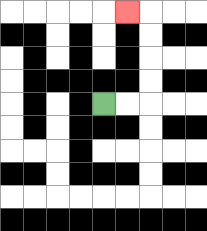{'start': '[4, 4]', 'end': '[5, 0]', 'path_directions': 'R,R,U,U,U,U,L', 'path_coordinates': '[[4, 4], [5, 4], [6, 4], [6, 3], [6, 2], [6, 1], [6, 0], [5, 0]]'}